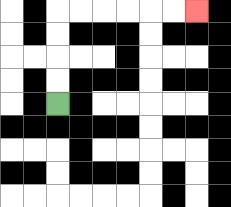{'start': '[2, 4]', 'end': '[8, 0]', 'path_directions': 'U,U,U,U,R,R,R,R,R,R', 'path_coordinates': '[[2, 4], [2, 3], [2, 2], [2, 1], [2, 0], [3, 0], [4, 0], [5, 0], [6, 0], [7, 0], [8, 0]]'}